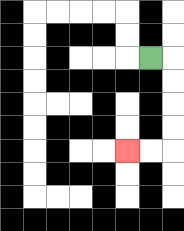{'start': '[6, 2]', 'end': '[5, 6]', 'path_directions': 'R,D,D,D,D,L,L', 'path_coordinates': '[[6, 2], [7, 2], [7, 3], [7, 4], [7, 5], [7, 6], [6, 6], [5, 6]]'}